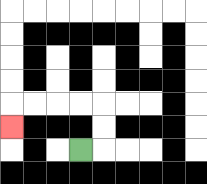{'start': '[3, 6]', 'end': '[0, 5]', 'path_directions': 'R,U,U,L,L,L,L,D', 'path_coordinates': '[[3, 6], [4, 6], [4, 5], [4, 4], [3, 4], [2, 4], [1, 4], [0, 4], [0, 5]]'}